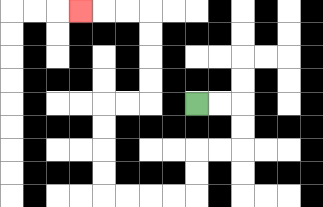{'start': '[8, 4]', 'end': '[3, 0]', 'path_directions': 'R,R,D,D,L,L,D,D,L,L,L,L,U,U,U,U,R,R,U,U,U,U,L,L,L', 'path_coordinates': '[[8, 4], [9, 4], [10, 4], [10, 5], [10, 6], [9, 6], [8, 6], [8, 7], [8, 8], [7, 8], [6, 8], [5, 8], [4, 8], [4, 7], [4, 6], [4, 5], [4, 4], [5, 4], [6, 4], [6, 3], [6, 2], [6, 1], [6, 0], [5, 0], [4, 0], [3, 0]]'}